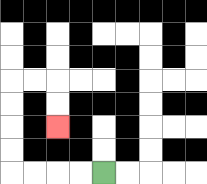{'start': '[4, 7]', 'end': '[2, 5]', 'path_directions': 'L,L,L,L,U,U,U,U,R,R,D,D', 'path_coordinates': '[[4, 7], [3, 7], [2, 7], [1, 7], [0, 7], [0, 6], [0, 5], [0, 4], [0, 3], [1, 3], [2, 3], [2, 4], [2, 5]]'}